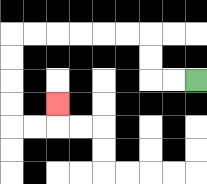{'start': '[8, 3]', 'end': '[2, 4]', 'path_directions': 'L,L,U,U,L,L,L,L,L,L,D,D,D,D,R,R,U', 'path_coordinates': '[[8, 3], [7, 3], [6, 3], [6, 2], [6, 1], [5, 1], [4, 1], [3, 1], [2, 1], [1, 1], [0, 1], [0, 2], [0, 3], [0, 4], [0, 5], [1, 5], [2, 5], [2, 4]]'}